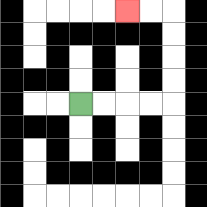{'start': '[3, 4]', 'end': '[5, 0]', 'path_directions': 'R,R,R,R,U,U,U,U,L,L', 'path_coordinates': '[[3, 4], [4, 4], [5, 4], [6, 4], [7, 4], [7, 3], [7, 2], [7, 1], [7, 0], [6, 0], [5, 0]]'}